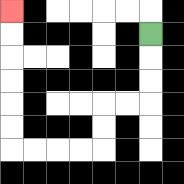{'start': '[6, 1]', 'end': '[0, 0]', 'path_directions': 'D,D,D,L,L,D,D,L,L,L,L,U,U,U,U,U,U', 'path_coordinates': '[[6, 1], [6, 2], [6, 3], [6, 4], [5, 4], [4, 4], [4, 5], [4, 6], [3, 6], [2, 6], [1, 6], [0, 6], [0, 5], [0, 4], [0, 3], [0, 2], [0, 1], [0, 0]]'}